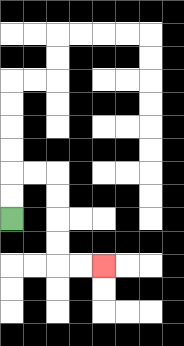{'start': '[0, 9]', 'end': '[4, 11]', 'path_directions': 'U,U,R,R,D,D,D,D,R,R', 'path_coordinates': '[[0, 9], [0, 8], [0, 7], [1, 7], [2, 7], [2, 8], [2, 9], [2, 10], [2, 11], [3, 11], [4, 11]]'}